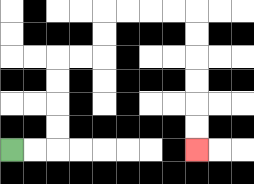{'start': '[0, 6]', 'end': '[8, 6]', 'path_directions': 'R,R,U,U,U,U,R,R,U,U,R,R,R,R,D,D,D,D,D,D', 'path_coordinates': '[[0, 6], [1, 6], [2, 6], [2, 5], [2, 4], [2, 3], [2, 2], [3, 2], [4, 2], [4, 1], [4, 0], [5, 0], [6, 0], [7, 0], [8, 0], [8, 1], [8, 2], [8, 3], [8, 4], [8, 5], [8, 6]]'}